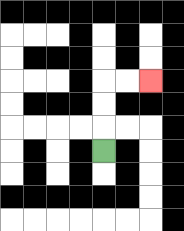{'start': '[4, 6]', 'end': '[6, 3]', 'path_directions': 'U,U,U,R,R', 'path_coordinates': '[[4, 6], [4, 5], [4, 4], [4, 3], [5, 3], [6, 3]]'}